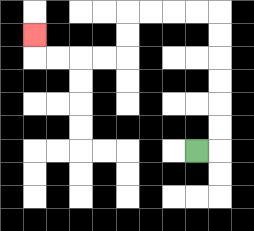{'start': '[8, 6]', 'end': '[1, 1]', 'path_directions': 'R,U,U,U,U,U,U,L,L,L,L,D,D,L,L,L,L,U', 'path_coordinates': '[[8, 6], [9, 6], [9, 5], [9, 4], [9, 3], [9, 2], [9, 1], [9, 0], [8, 0], [7, 0], [6, 0], [5, 0], [5, 1], [5, 2], [4, 2], [3, 2], [2, 2], [1, 2], [1, 1]]'}